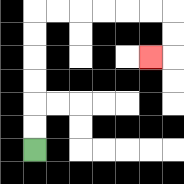{'start': '[1, 6]', 'end': '[6, 2]', 'path_directions': 'U,U,U,U,U,U,R,R,R,R,R,R,D,D,L', 'path_coordinates': '[[1, 6], [1, 5], [1, 4], [1, 3], [1, 2], [1, 1], [1, 0], [2, 0], [3, 0], [4, 0], [5, 0], [6, 0], [7, 0], [7, 1], [7, 2], [6, 2]]'}